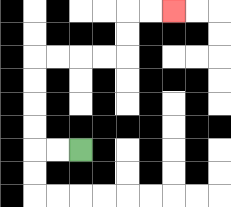{'start': '[3, 6]', 'end': '[7, 0]', 'path_directions': 'L,L,U,U,U,U,R,R,R,R,U,U,R,R', 'path_coordinates': '[[3, 6], [2, 6], [1, 6], [1, 5], [1, 4], [1, 3], [1, 2], [2, 2], [3, 2], [4, 2], [5, 2], [5, 1], [5, 0], [6, 0], [7, 0]]'}